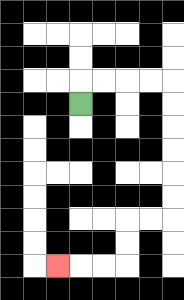{'start': '[3, 4]', 'end': '[2, 11]', 'path_directions': 'U,R,R,R,R,D,D,D,D,D,D,L,L,D,D,L,L,L', 'path_coordinates': '[[3, 4], [3, 3], [4, 3], [5, 3], [6, 3], [7, 3], [7, 4], [7, 5], [7, 6], [7, 7], [7, 8], [7, 9], [6, 9], [5, 9], [5, 10], [5, 11], [4, 11], [3, 11], [2, 11]]'}